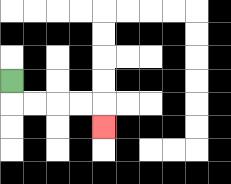{'start': '[0, 3]', 'end': '[4, 5]', 'path_directions': 'D,R,R,R,R,D', 'path_coordinates': '[[0, 3], [0, 4], [1, 4], [2, 4], [3, 4], [4, 4], [4, 5]]'}